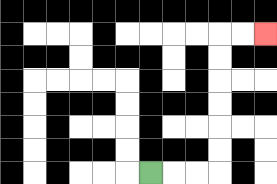{'start': '[6, 7]', 'end': '[11, 1]', 'path_directions': 'R,R,R,U,U,U,U,U,U,R,R', 'path_coordinates': '[[6, 7], [7, 7], [8, 7], [9, 7], [9, 6], [9, 5], [9, 4], [9, 3], [9, 2], [9, 1], [10, 1], [11, 1]]'}